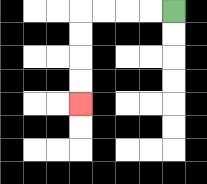{'start': '[7, 0]', 'end': '[3, 4]', 'path_directions': 'L,L,L,L,D,D,D,D', 'path_coordinates': '[[7, 0], [6, 0], [5, 0], [4, 0], [3, 0], [3, 1], [3, 2], [3, 3], [3, 4]]'}